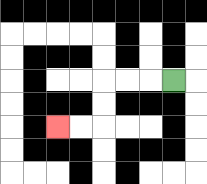{'start': '[7, 3]', 'end': '[2, 5]', 'path_directions': 'L,L,L,D,D,L,L', 'path_coordinates': '[[7, 3], [6, 3], [5, 3], [4, 3], [4, 4], [4, 5], [3, 5], [2, 5]]'}